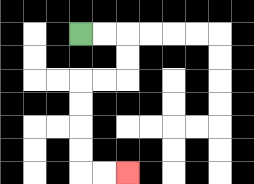{'start': '[3, 1]', 'end': '[5, 7]', 'path_directions': 'R,R,D,D,L,L,D,D,D,D,R,R', 'path_coordinates': '[[3, 1], [4, 1], [5, 1], [5, 2], [5, 3], [4, 3], [3, 3], [3, 4], [3, 5], [3, 6], [3, 7], [4, 7], [5, 7]]'}